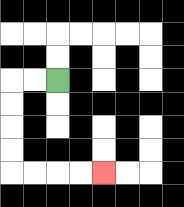{'start': '[2, 3]', 'end': '[4, 7]', 'path_directions': 'L,L,D,D,D,D,R,R,R,R', 'path_coordinates': '[[2, 3], [1, 3], [0, 3], [0, 4], [0, 5], [0, 6], [0, 7], [1, 7], [2, 7], [3, 7], [4, 7]]'}